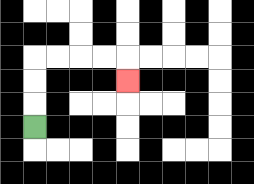{'start': '[1, 5]', 'end': '[5, 3]', 'path_directions': 'U,U,U,R,R,R,R,D', 'path_coordinates': '[[1, 5], [1, 4], [1, 3], [1, 2], [2, 2], [3, 2], [4, 2], [5, 2], [5, 3]]'}